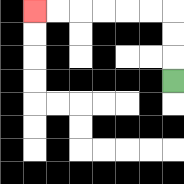{'start': '[7, 3]', 'end': '[1, 0]', 'path_directions': 'U,U,U,L,L,L,L,L,L', 'path_coordinates': '[[7, 3], [7, 2], [7, 1], [7, 0], [6, 0], [5, 0], [4, 0], [3, 0], [2, 0], [1, 0]]'}